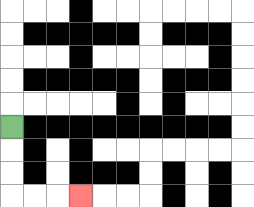{'start': '[0, 5]', 'end': '[3, 8]', 'path_directions': 'D,D,D,R,R,R', 'path_coordinates': '[[0, 5], [0, 6], [0, 7], [0, 8], [1, 8], [2, 8], [3, 8]]'}